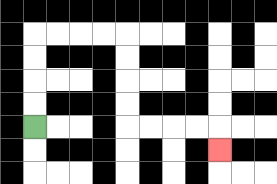{'start': '[1, 5]', 'end': '[9, 6]', 'path_directions': 'U,U,U,U,R,R,R,R,D,D,D,D,R,R,R,R,D', 'path_coordinates': '[[1, 5], [1, 4], [1, 3], [1, 2], [1, 1], [2, 1], [3, 1], [4, 1], [5, 1], [5, 2], [5, 3], [5, 4], [5, 5], [6, 5], [7, 5], [8, 5], [9, 5], [9, 6]]'}